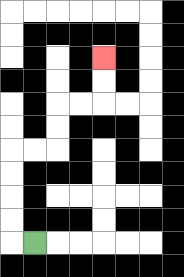{'start': '[1, 10]', 'end': '[4, 2]', 'path_directions': 'L,U,U,U,U,R,R,U,U,R,R,U,U', 'path_coordinates': '[[1, 10], [0, 10], [0, 9], [0, 8], [0, 7], [0, 6], [1, 6], [2, 6], [2, 5], [2, 4], [3, 4], [4, 4], [4, 3], [4, 2]]'}